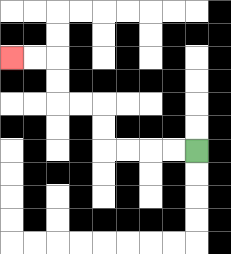{'start': '[8, 6]', 'end': '[0, 2]', 'path_directions': 'L,L,L,L,U,U,L,L,U,U,L,L', 'path_coordinates': '[[8, 6], [7, 6], [6, 6], [5, 6], [4, 6], [4, 5], [4, 4], [3, 4], [2, 4], [2, 3], [2, 2], [1, 2], [0, 2]]'}